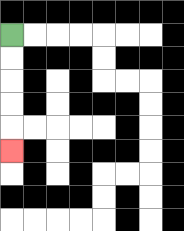{'start': '[0, 1]', 'end': '[0, 6]', 'path_directions': 'D,D,D,D,D', 'path_coordinates': '[[0, 1], [0, 2], [0, 3], [0, 4], [0, 5], [0, 6]]'}